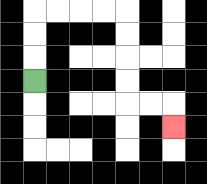{'start': '[1, 3]', 'end': '[7, 5]', 'path_directions': 'U,U,U,R,R,R,R,D,D,D,D,R,R,D', 'path_coordinates': '[[1, 3], [1, 2], [1, 1], [1, 0], [2, 0], [3, 0], [4, 0], [5, 0], [5, 1], [5, 2], [5, 3], [5, 4], [6, 4], [7, 4], [7, 5]]'}